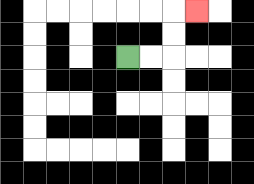{'start': '[5, 2]', 'end': '[8, 0]', 'path_directions': 'R,R,U,U,R', 'path_coordinates': '[[5, 2], [6, 2], [7, 2], [7, 1], [7, 0], [8, 0]]'}